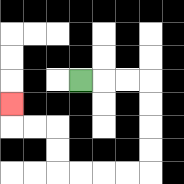{'start': '[3, 3]', 'end': '[0, 4]', 'path_directions': 'R,R,R,D,D,D,D,L,L,L,L,U,U,L,L,U', 'path_coordinates': '[[3, 3], [4, 3], [5, 3], [6, 3], [6, 4], [6, 5], [6, 6], [6, 7], [5, 7], [4, 7], [3, 7], [2, 7], [2, 6], [2, 5], [1, 5], [0, 5], [0, 4]]'}